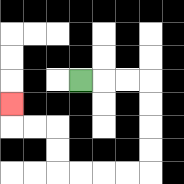{'start': '[3, 3]', 'end': '[0, 4]', 'path_directions': 'R,R,R,D,D,D,D,L,L,L,L,U,U,L,L,U', 'path_coordinates': '[[3, 3], [4, 3], [5, 3], [6, 3], [6, 4], [6, 5], [6, 6], [6, 7], [5, 7], [4, 7], [3, 7], [2, 7], [2, 6], [2, 5], [1, 5], [0, 5], [0, 4]]'}